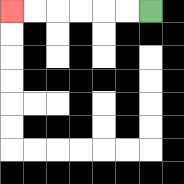{'start': '[6, 0]', 'end': '[0, 0]', 'path_directions': 'L,L,L,L,L,L', 'path_coordinates': '[[6, 0], [5, 0], [4, 0], [3, 0], [2, 0], [1, 0], [0, 0]]'}